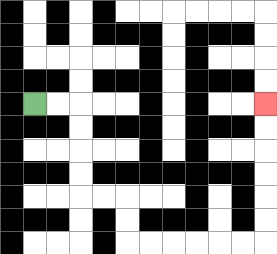{'start': '[1, 4]', 'end': '[11, 4]', 'path_directions': 'R,R,D,D,D,D,R,R,D,D,R,R,R,R,R,R,U,U,U,U,U,U', 'path_coordinates': '[[1, 4], [2, 4], [3, 4], [3, 5], [3, 6], [3, 7], [3, 8], [4, 8], [5, 8], [5, 9], [5, 10], [6, 10], [7, 10], [8, 10], [9, 10], [10, 10], [11, 10], [11, 9], [11, 8], [11, 7], [11, 6], [11, 5], [11, 4]]'}